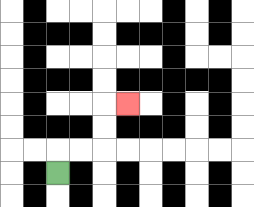{'start': '[2, 7]', 'end': '[5, 4]', 'path_directions': 'U,R,R,U,U,R', 'path_coordinates': '[[2, 7], [2, 6], [3, 6], [4, 6], [4, 5], [4, 4], [5, 4]]'}